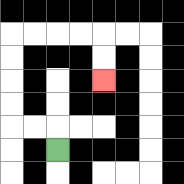{'start': '[2, 6]', 'end': '[4, 3]', 'path_directions': 'U,L,L,U,U,U,U,R,R,R,R,D,D', 'path_coordinates': '[[2, 6], [2, 5], [1, 5], [0, 5], [0, 4], [0, 3], [0, 2], [0, 1], [1, 1], [2, 1], [3, 1], [4, 1], [4, 2], [4, 3]]'}